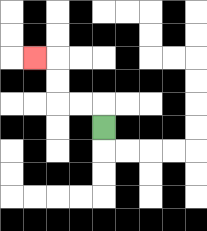{'start': '[4, 5]', 'end': '[1, 2]', 'path_directions': 'U,L,L,U,U,L', 'path_coordinates': '[[4, 5], [4, 4], [3, 4], [2, 4], [2, 3], [2, 2], [1, 2]]'}